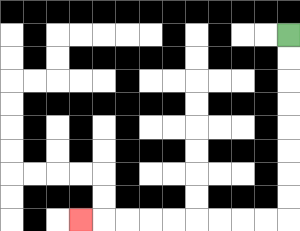{'start': '[12, 1]', 'end': '[3, 9]', 'path_directions': 'D,D,D,D,D,D,D,D,L,L,L,L,L,L,L,L,L', 'path_coordinates': '[[12, 1], [12, 2], [12, 3], [12, 4], [12, 5], [12, 6], [12, 7], [12, 8], [12, 9], [11, 9], [10, 9], [9, 9], [8, 9], [7, 9], [6, 9], [5, 9], [4, 9], [3, 9]]'}